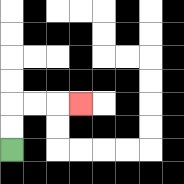{'start': '[0, 6]', 'end': '[3, 4]', 'path_directions': 'U,U,R,R,R', 'path_coordinates': '[[0, 6], [0, 5], [0, 4], [1, 4], [2, 4], [3, 4]]'}